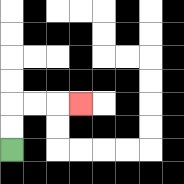{'start': '[0, 6]', 'end': '[3, 4]', 'path_directions': 'U,U,R,R,R', 'path_coordinates': '[[0, 6], [0, 5], [0, 4], [1, 4], [2, 4], [3, 4]]'}